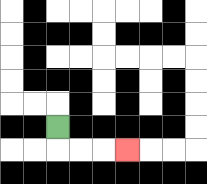{'start': '[2, 5]', 'end': '[5, 6]', 'path_directions': 'D,R,R,R', 'path_coordinates': '[[2, 5], [2, 6], [3, 6], [4, 6], [5, 6]]'}